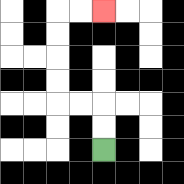{'start': '[4, 6]', 'end': '[4, 0]', 'path_directions': 'U,U,L,L,U,U,U,U,R,R', 'path_coordinates': '[[4, 6], [4, 5], [4, 4], [3, 4], [2, 4], [2, 3], [2, 2], [2, 1], [2, 0], [3, 0], [4, 0]]'}